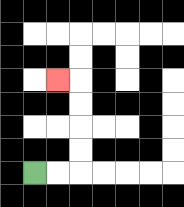{'start': '[1, 7]', 'end': '[2, 3]', 'path_directions': 'R,R,U,U,U,U,L', 'path_coordinates': '[[1, 7], [2, 7], [3, 7], [3, 6], [3, 5], [3, 4], [3, 3], [2, 3]]'}